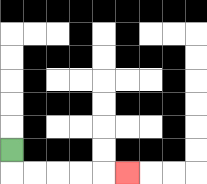{'start': '[0, 6]', 'end': '[5, 7]', 'path_directions': 'D,R,R,R,R,R', 'path_coordinates': '[[0, 6], [0, 7], [1, 7], [2, 7], [3, 7], [4, 7], [5, 7]]'}